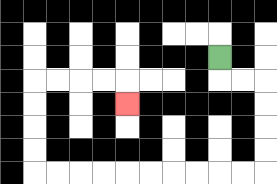{'start': '[9, 2]', 'end': '[5, 4]', 'path_directions': 'D,R,R,D,D,D,D,L,L,L,L,L,L,L,L,L,L,U,U,U,U,R,R,R,R,D', 'path_coordinates': '[[9, 2], [9, 3], [10, 3], [11, 3], [11, 4], [11, 5], [11, 6], [11, 7], [10, 7], [9, 7], [8, 7], [7, 7], [6, 7], [5, 7], [4, 7], [3, 7], [2, 7], [1, 7], [1, 6], [1, 5], [1, 4], [1, 3], [2, 3], [3, 3], [4, 3], [5, 3], [5, 4]]'}